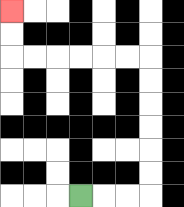{'start': '[3, 8]', 'end': '[0, 0]', 'path_directions': 'R,R,R,U,U,U,U,U,U,L,L,L,L,L,L,U,U', 'path_coordinates': '[[3, 8], [4, 8], [5, 8], [6, 8], [6, 7], [6, 6], [6, 5], [6, 4], [6, 3], [6, 2], [5, 2], [4, 2], [3, 2], [2, 2], [1, 2], [0, 2], [0, 1], [0, 0]]'}